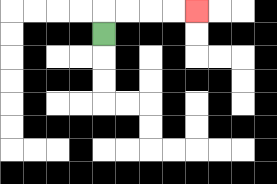{'start': '[4, 1]', 'end': '[8, 0]', 'path_directions': 'U,R,R,R,R', 'path_coordinates': '[[4, 1], [4, 0], [5, 0], [6, 0], [7, 0], [8, 0]]'}